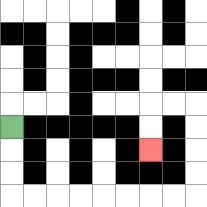{'start': '[0, 5]', 'end': '[6, 6]', 'path_directions': 'D,D,D,R,R,R,R,R,R,R,R,U,U,U,U,L,L,D,D', 'path_coordinates': '[[0, 5], [0, 6], [0, 7], [0, 8], [1, 8], [2, 8], [3, 8], [4, 8], [5, 8], [6, 8], [7, 8], [8, 8], [8, 7], [8, 6], [8, 5], [8, 4], [7, 4], [6, 4], [6, 5], [6, 6]]'}